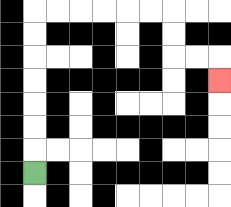{'start': '[1, 7]', 'end': '[9, 3]', 'path_directions': 'U,U,U,U,U,U,U,R,R,R,R,R,R,D,D,R,R,D', 'path_coordinates': '[[1, 7], [1, 6], [1, 5], [1, 4], [1, 3], [1, 2], [1, 1], [1, 0], [2, 0], [3, 0], [4, 0], [5, 0], [6, 0], [7, 0], [7, 1], [7, 2], [8, 2], [9, 2], [9, 3]]'}